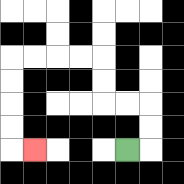{'start': '[5, 6]', 'end': '[1, 6]', 'path_directions': 'R,U,U,L,L,U,U,L,L,L,L,D,D,D,D,R', 'path_coordinates': '[[5, 6], [6, 6], [6, 5], [6, 4], [5, 4], [4, 4], [4, 3], [4, 2], [3, 2], [2, 2], [1, 2], [0, 2], [0, 3], [0, 4], [0, 5], [0, 6], [1, 6]]'}